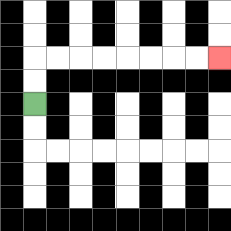{'start': '[1, 4]', 'end': '[9, 2]', 'path_directions': 'U,U,R,R,R,R,R,R,R,R', 'path_coordinates': '[[1, 4], [1, 3], [1, 2], [2, 2], [3, 2], [4, 2], [5, 2], [6, 2], [7, 2], [8, 2], [9, 2]]'}